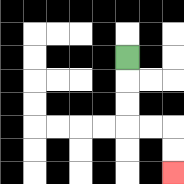{'start': '[5, 2]', 'end': '[7, 7]', 'path_directions': 'D,D,D,R,R,D,D', 'path_coordinates': '[[5, 2], [5, 3], [5, 4], [5, 5], [6, 5], [7, 5], [7, 6], [7, 7]]'}